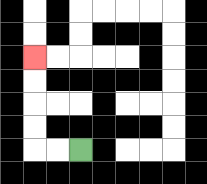{'start': '[3, 6]', 'end': '[1, 2]', 'path_directions': 'L,L,U,U,U,U', 'path_coordinates': '[[3, 6], [2, 6], [1, 6], [1, 5], [1, 4], [1, 3], [1, 2]]'}